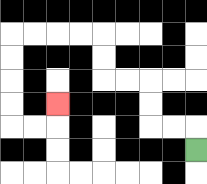{'start': '[8, 6]', 'end': '[2, 4]', 'path_directions': 'U,L,L,U,U,L,L,U,U,L,L,L,L,D,D,D,D,R,R,U', 'path_coordinates': '[[8, 6], [8, 5], [7, 5], [6, 5], [6, 4], [6, 3], [5, 3], [4, 3], [4, 2], [4, 1], [3, 1], [2, 1], [1, 1], [0, 1], [0, 2], [0, 3], [0, 4], [0, 5], [1, 5], [2, 5], [2, 4]]'}